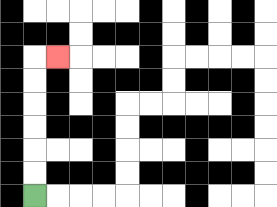{'start': '[1, 8]', 'end': '[2, 2]', 'path_directions': 'U,U,U,U,U,U,R', 'path_coordinates': '[[1, 8], [1, 7], [1, 6], [1, 5], [1, 4], [1, 3], [1, 2], [2, 2]]'}